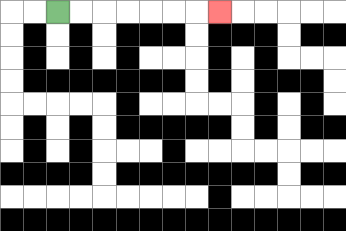{'start': '[2, 0]', 'end': '[9, 0]', 'path_directions': 'R,R,R,R,R,R,R', 'path_coordinates': '[[2, 0], [3, 0], [4, 0], [5, 0], [6, 0], [7, 0], [8, 0], [9, 0]]'}